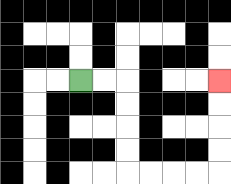{'start': '[3, 3]', 'end': '[9, 3]', 'path_directions': 'R,R,D,D,D,D,R,R,R,R,U,U,U,U', 'path_coordinates': '[[3, 3], [4, 3], [5, 3], [5, 4], [5, 5], [5, 6], [5, 7], [6, 7], [7, 7], [8, 7], [9, 7], [9, 6], [9, 5], [9, 4], [9, 3]]'}